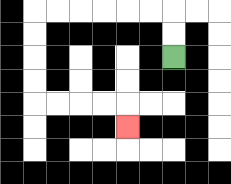{'start': '[7, 2]', 'end': '[5, 5]', 'path_directions': 'U,U,L,L,L,L,L,L,D,D,D,D,R,R,R,R,D', 'path_coordinates': '[[7, 2], [7, 1], [7, 0], [6, 0], [5, 0], [4, 0], [3, 0], [2, 0], [1, 0], [1, 1], [1, 2], [1, 3], [1, 4], [2, 4], [3, 4], [4, 4], [5, 4], [5, 5]]'}